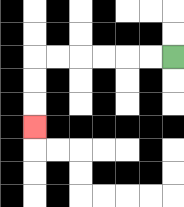{'start': '[7, 2]', 'end': '[1, 5]', 'path_directions': 'L,L,L,L,L,L,D,D,D', 'path_coordinates': '[[7, 2], [6, 2], [5, 2], [4, 2], [3, 2], [2, 2], [1, 2], [1, 3], [1, 4], [1, 5]]'}